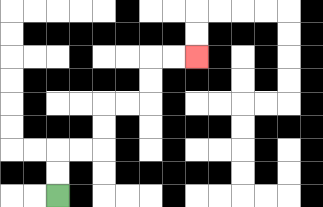{'start': '[2, 8]', 'end': '[8, 2]', 'path_directions': 'U,U,R,R,U,U,R,R,U,U,R,R', 'path_coordinates': '[[2, 8], [2, 7], [2, 6], [3, 6], [4, 6], [4, 5], [4, 4], [5, 4], [6, 4], [6, 3], [6, 2], [7, 2], [8, 2]]'}